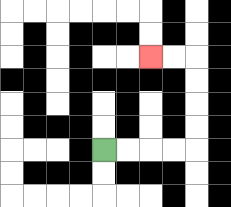{'start': '[4, 6]', 'end': '[6, 2]', 'path_directions': 'R,R,R,R,U,U,U,U,L,L', 'path_coordinates': '[[4, 6], [5, 6], [6, 6], [7, 6], [8, 6], [8, 5], [8, 4], [8, 3], [8, 2], [7, 2], [6, 2]]'}